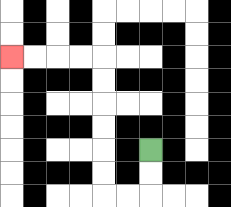{'start': '[6, 6]', 'end': '[0, 2]', 'path_directions': 'D,D,L,L,U,U,U,U,U,U,L,L,L,L', 'path_coordinates': '[[6, 6], [6, 7], [6, 8], [5, 8], [4, 8], [4, 7], [4, 6], [4, 5], [4, 4], [4, 3], [4, 2], [3, 2], [2, 2], [1, 2], [0, 2]]'}